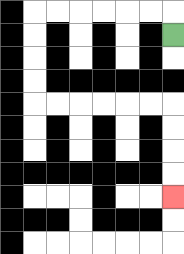{'start': '[7, 1]', 'end': '[7, 8]', 'path_directions': 'U,L,L,L,L,L,L,D,D,D,D,R,R,R,R,R,R,D,D,D,D', 'path_coordinates': '[[7, 1], [7, 0], [6, 0], [5, 0], [4, 0], [3, 0], [2, 0], [1, 0], [1, 1], [1, 2], [1, 3], [1, 4], [2, 4], [3, 4], [4, 4], [5, 4], [6, 4], [7, 4], [7, 5], [7, 6], [7, 7], [7, 8]]'}